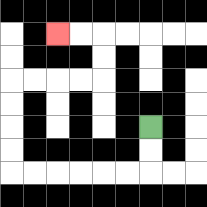{'start': '[6, 5]', 'end': '[2, 1]', 'path_directions': 'D,D,L,L,L,L,L,L,U,U,U,U,R,R,R,R,U,U,L,L', 'path_coordinates': '[[6, 5], [6, 6], [6, 7], [5, 7], [4, 7], [3, 7], [2, 7], [1, 7], [0, 7], [0, 6], [0, 5], [0, 4], [0, 3], [1, 3], [2, 3], [3, 3], [4, 3], [4, 2], [4, 1], [3, 1], [2, 1]]'}